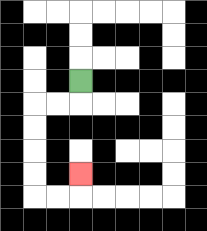{'start': '[3, 3]', 'end': '[3, 7]', 'path_directions': 'D,L,L,D,D,D,D,R,R,U', 'path_coordinates': '[[3, 3], [3, 4], [2, 4], [1, 4], [1, 5], [1, 6], [1, 7], [1, 8], [2, 8], [3, 8], [3, 7]]'}